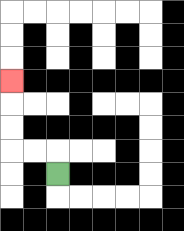{'start': '[2, 7]', 'end': '[0, 3]', 'path_directions': 'U,L,L,U,U,U', 'path_coordinates': '[[2, 7], [2, 6], [1, 6], [0, 6], [0, 5], [0, 4], [0, 3]]'}